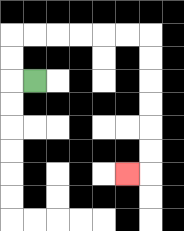{'start': '[1, 3]', 'end': '[5, 7]', 'path_directions': 'L,U,U,R,R,R,R,R,R,D,D,D,D,D,D,L', 'path_coordinates': '[[1, 3], [0, 3], [0, 2], [0, 1], [1, 1], [2, 1], [3, 1], [4, 1], [5, 1], [6, 1], [6, 2], [6, 3], [6, 4], [6, 5], [6, 6], [6, 7], [5, 7]]'}